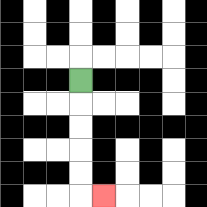{'start': '[3, 3]', 'end': '[4, 8]', 'path_directions': 'D,D,D,D,D,R', 'path_coordinates': '[[3, 3], [3, 4], [3, 5], [3, 6], [3, 7], [3, 8], [4, 8]]'}